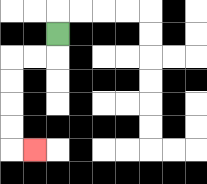{'start': '[2, 1]', 'end': '[1, 6]', 'path_directions': 'D,L,L,D,D,D,D,R', 'path_coordinates': '[[2, 1], [2, 2], [1, 2], [0, 2], [0, 3], [0, 4], [0, 5], [0, 6], [1, 6]]'}